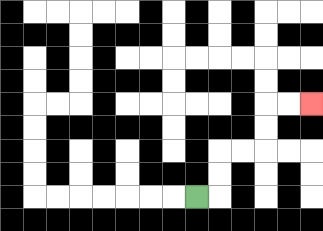{'start': '[8, 8]', 'end': '[13, 4]', 'path_directions': 'R,U,U,R,R,U,U,R,R', 'path_coordinates': '[[8, 8], [9, 8], [9, 7], [9, 6], [10, 6], [11, 6], [11, 5], [11, 4], [12, 4], [13, 4]]'}